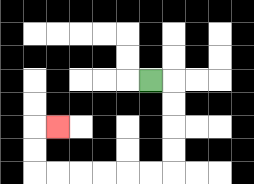{'start': '[6, 3]', 'end': '[2, 5]', 'path_directions': 'R,D,D,D,D,L,L,L,L,L,L,U,U,R', 'path_coordinates': '[[6, 3], [7, 3], [7, 4], [7, 5], [7, 6], [7, 7], [6, 7], [5, 7], [4, 7], [3, 7], [2, 7], [1, 7], [1, 6], [1, 5], [2, 5]]'}